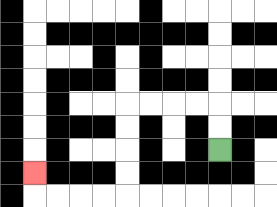{'start': '[9, 6]', 'end': '[1, 7]', 'path_directions': 'U,U,L,L,L,L,D,D,D,D,L,L,L,L,U', 'path_coordinates': '[[9, 6], [9, 5], [9, 4], [8, 4], [7, 4], [6, 4], [5, 4], [5, 5], [5, 6], [5, 7], [5, 8], [4, 8], [3, 8], [2, 8], [1, 8], [1, 7]]'}